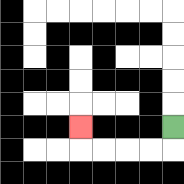{'start': '[7, 5]', 'end': '[3, 5]', 'path_directions': 'D,L,L,L,L,U', 'path_coordinates': '[[7, 5], [7, 6], [6, 6], [5, 6], [4, 6], [3, 6], [3, 5]]'}